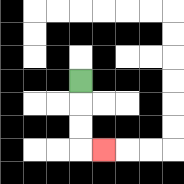{'start': '[3, 3]', 'end': '[4, 6]', 'path_directions': 'D,D,D,R', 'path_coordinates': '[[3, 3], [3, 4], [3, 5], [3, 6], [4, 6]]'}